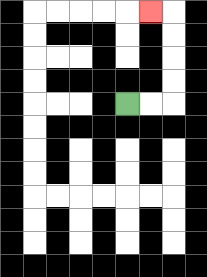{'start': '[5, 4]', 'end': '[6, 0]', 'path_directions': 'R,R,U,U,U,U,L', 'path_coordinates': '[[5, 4], [6, 4], [7, 4], [7, 3], [7, 2], [7, 1], [7, 0], [6, 0]]'}